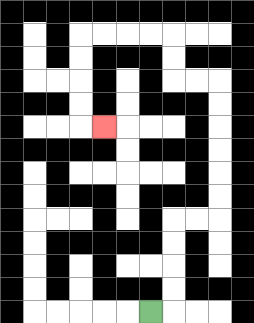{'start': '[6, 13]', 'end': '[4, 5]', 'path_directions': 'R,U,U,U,U,R,R,U,U,U,U,U,U,L,L,U,U,L,L,L,L,D,D,D,D,R', 'path_coordinates': '[[6, 13], [7, 13], [7, 12], [7, 11], [7, 10], [7, 9], [8, 9], [9, 9], [9, 8], [9, 7], [9, 6], [9, 5], [9, 4], [9, 3], [8, 3], [7, 3], [7, 2], [7, 1], [6, 1], [5, 1], [4, 1], [3, 1], [3, 2], [3, 3], [3, 4], [3, 5], [4, 5]]'}